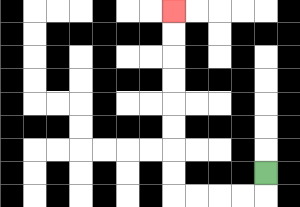{'start': '[11, 7]', 'end': '[7, 0]', 'path_directions': 'D,L,L,L,L,U,U,U,U,U,U,U,U', 'path_coordinates': '[[11, 7], [11, 8], [10, 8], [9, 8], [8, 8], [7, 8], [7, 7], [7, 6], [7, 5], [7, 4], [7, 3], [7, 2], [7, 1], [7, 0]]'}